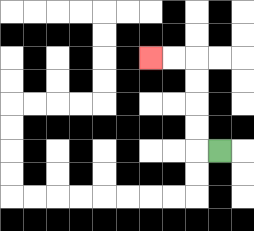{'start': '[9, 6]', 'end': '[6, 2]', 'path_directions': 'L,U,U,U,U,L,L', 'path_coordinates': '[[9, 6], [8, 6], [8, 5], [8, 4], [8, 3], [8, 2], [7, 2], [6, 2]]'}